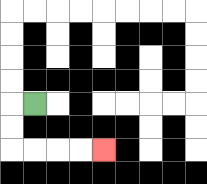{'start': '[1, 4]', 'end': '[4, 6]', 'path_directions': 'L,D,D,R,R,R,R', 'path_coordinates': '[[1, 4], [0, 4], [0, 5], [0, 6], [1, 6], [2, 6], [3, 6], [4, 6]]'}